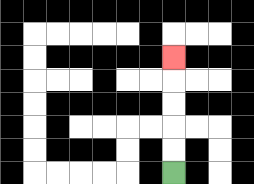{'start': '[7, 7]', 'end': '[7, 2]', 'path_directions': 'U,U,U,U,U', 'path_coordinates': '[[7, 7], [7, 6], [7, 5], [7, 4], [7, 3], [7, 2]]'}